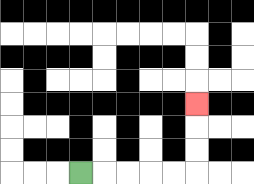{'start': '[3, 7]', 'end': '[8, 4]', 'path_directions': 'R,R,R,R,R,U,U,U', 'path_coordinates': '[[3, 7], [4, 7], [5, 7], [6, 7], [7, 7], [8, 7], [8, 6], [8, 5], [8, 4]]'}